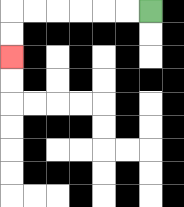{'start': '[6, 0]', 'end': '[0, 2]', 'path_directions': 'L,L,L,L,L,L,D,D', 'path_coordinates': '[[6, 0], [5, 0], [4, 0], [3, 0], [2, 0], [1, 0], [0, 0], [0, 1], [0, 2]]'}